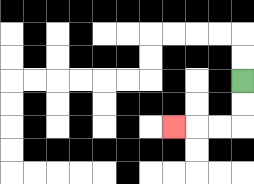{'start': '[10, 3]', 'end': '[7, 5]', 'path_directions': 'D,D,L,L,L', 'path_coordinates': '[[10, 3], [10, 4], [10, 5], [9, 5], [8, 5], [7, 5]]'}